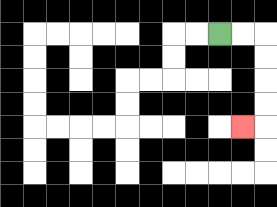{'start': '[9, 1]', 'end': '[10, 5]', 'path_directions': 'R,R,D,D,D,D,L', 'path_coordinates': '[[9, 1], [10, 1], [11, 1], [11, 2], [11, 3], [11, 4], [11, 5], [10, 5]]'}